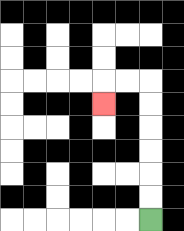{'start': '[6, 9]', 'end': '[4, 4]', 'path_directions': 'U,U,U,U,U,U,L,L,D', 'path_coordinates': '[[6, 9], [6, 8], [6, 7], [6, 6], [6, 5], [6, 4], [6, 3], [5, 3], [4, 3], [4, 4]]'}